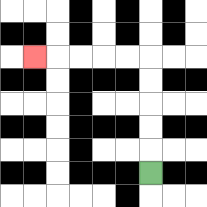{'start': '[6, 7]', 'end': '[1, 2]', 'path_directions': 'U,U,U,U,U,L,L,L,L,L', 'path_coordinates': '[[6, 7], [6, 6], [6, 5], [6, 4], [6, 3], [6, 2], [5, 2], [4, 2], [3, 2], [2, 2], [1, 2]]'}